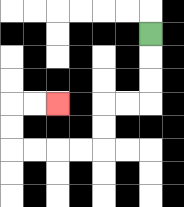{'start': '[6, 1]', 'end': '[2, 4]', 'path_directions': 'D,D,D,L,L,D,D,L,L,L,L,U,U,R,R', 'path_coordinates': '[[6, 1], [6, 2], [6, 3], [6, 4], [5, 4], [4, 4], [4, 5], [4, 6], [3, 6], [2, 6], [1, 6], [0, 6], [0, 5], [0, 4], [1, 4], [2, 4]]'}